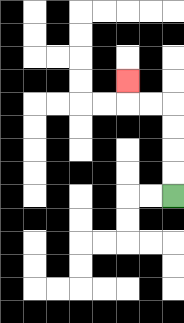{'start': '[7, 8]', 'end': '[5, 3]', 'path_directions': 'U,U,U,U,L,L,U', 'path_coordinates': '[[7, 8], [7, 7], [7, 6], [7, 5], [7, 4], [6, 4], [5, 4], [5, 3]]'}